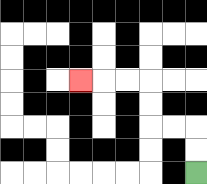{'start': '[8, 7]', 'end': '[3, 3]', 'path_directions': 'U,U,L,L,U,U,L,L,L', 'path_coordinates': '[[8, 7], [8, 6], [8, 5], [7, 5], [6, 5], [6, 4], [6, 3], [5, 3], [4, 3], [3, 3]]'}